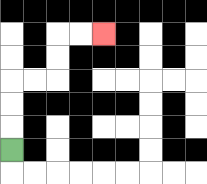{'start': '[0, 6]', 'end': '[4, 1]', 'path_directions': 'U,U,U,R,R,U,U,R,R', 'path_coordinates': '[[0, 6], [0, 5], [0, 4], [0, 3], [1, 3], [2, 3], [2, 2], [2, 1], [3, 1], [4, 1]]'}